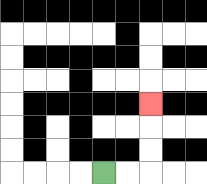{'start': '[4, 7]', 'end': '[6, 4]', 'path_directions': 'R,R,U,U,U', 'path_coordinates': '[[4, 7], [5, 7], [6, 7], [6, 6], [6, 5], [6, 4]]'}